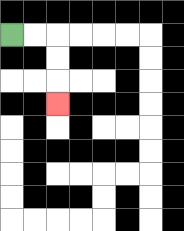{'start': '[0, 1]', 'end': '[2, 4]', 'path_directions': 'R,R,D,D,D', 'path_coordinates': '[[0, 1], [1, 1], [2, 1], [2, 2], [2, 3], [2, 4]]'}